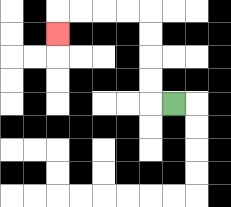{'start': '[7, 4]', 'end': '[2, 1]', 'path_directions': 'L,U,U,U,U,L,L,L,L,D', 'path_coordinates': '[[7, 4], [6, 4], [6, 3], [6, 2], [6, 1], [6, 0], [5, 0], [4, 0], [3, 0], [2, 0], [2, 1]]'}